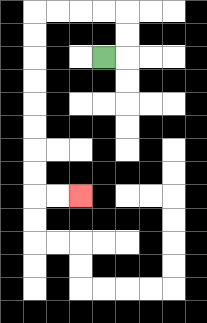{'start': '[4, 2]', 'end': '[3, 8]', 'path_directions': 'R,U,U,L,L,L,L,D,D,D,D,D,D,D,D,R,R', 'path_coordinates': '[[4, 2], [5, 2], [5, 1], [5, 0], [4, 0], [3, 0], [2, 0], [1, 0], [1, 1], [1, 2], [1, 3], [1, 4], [1, 5], [1, 6], [1, 7], [1, 8], [2, 8], [3, 8]]'}